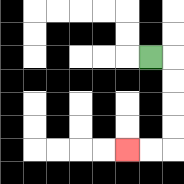{'start': '[6, 2]', 'end': '[5, 6]', 'path_directions': 'R,D,D,D,D,L,L', 'path_coordinates': '[[6, 2], [7, 2], [7, 3], [7, 4], [7, 5], [7, 6], [6, 6], [5, 6]]'}